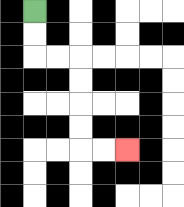{'start': '[1, 0]', 'end': '[5, 6]', 'path_directions': 'D,D,R,R,D,D,D,D,R,R', 'path_coordinates': '[[1, 0], [1, 1], [1, 2], [2, 2], [3, 2], [3, 3], [3, 4], [3, 5], [3, 6], [4, 6], [5, 6]]'}